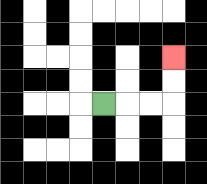{'start': '[4, 4]', 'end': '[7, 2]', 'path_directions': 'R,R,R,U,U', 'path_coordinates': '[[4, 4], [5, 4], [6, 4], [7, 4], [7, 3], [7, 2]]'}